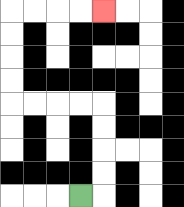{'start': '[3, 8]', 'end': '[4, 0]', 'path_directions': 'R,U,U,U,U,L,L,L,L,U,U,U,U,R,R,R,R', 'path_coordinates': '[[3, 8], [4, 8], [4, 7], [4, 6], [4, 5], [4, 4], [3, 4], [2, 4], [1, 4], [0, 4], [0, 3], [0, 2], [0, 1], [0, 0], [1, 0], [2, 0], [3, 0], [4, 0]]'}